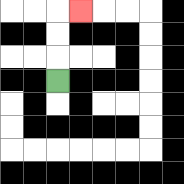{'start': '[2, 3]', 'end': '[3, 0]', 'path_directions': 'U,U,U,R', 'path_coordinates': '[[2, 3], [2, 2], [2, 1], [2, 0], [3, 0]]'}